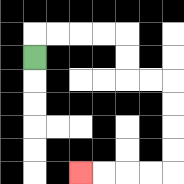{'start': '[1, 2]', 'end': '[3, 7]', 'path_directions': 'U,R,R,R,R,D,D,R,R,D,D,D,D,L,L,L,L', 'path_coordinates': '[[1, 2], [1, 1], [2, 1], [3, 1], [4, 1], [5, 1], [5, 2], [5, 3], [6, 3], [7, 3], [7, 4], [7, 5], [7, 6], [7, 7], [6, 7], [5, 7], [4, 7], [3, 7]]'}